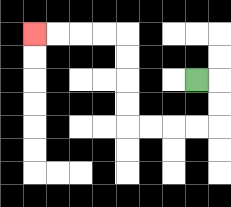{'start': '[8, 3]', 'end': '[1, 1]', 'path_directions': 'R,D,D,L,L,L,L,U,U,U,U,L,L,L,L', 'path_coordinates': '[[8, 3], [9, 3], [9, 4], [9, 5], [8, 5], [7, 5], [6, 5], [5, 5], [5, 4], [5, 3], [5, 2], [5, 1], [4, 1], [3, 1], [2, 1], [1, 1]]'}